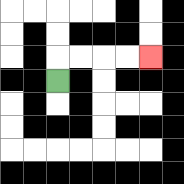{'start': '[2, 3]', 'end': '[6, 2]', 'path_directions': 'U,R,R,R,R', 'path_coordinates': '[[2, 3], [2, 2], [3, 2], [4, 2], [5, 2], [6, 2]]'}